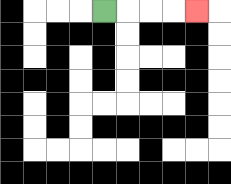{'start': '[4, 0]', 'end': '[8, 0]', 'path_directions': 'R,R,R,R', 'path_coordinates': '[[4, 0], [5, 0], [6, 0], [7, 0], [8, 0]]'}